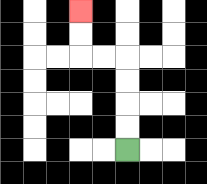{'start': '[5, 6]', 'end': '[3, 0]', 'path_directions': 'U,U,U,U,L,L,U,U', 'path_coordinates': '[[5, 6], [5, 5], [5, 4], [5, 3], [5, 2], [4, 2], [3, 2], [3, 1], [3, 0]]'}